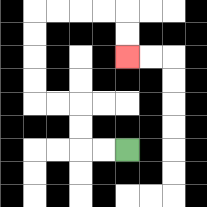{'start': '[5, 6]', 'end': '[5, 2]', 'path_directions': 'L,L,U,U,L,L,U,U,U,U,R,R,R,R,D,D', 'path_coordinates': '[[5, 6], [4, 6], [3, 6], [3, 5], [3, 4], [2, 4], [1, 4], [1, 3], [1, 2], [1, 1], [1, 0], [2, 0], [3, 0], [4, 0], [5, 0], [5, 1], [5, 2]]'}